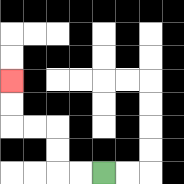{'start': '[4, 7]', 'end': '[0, 3]', 'path_directions': 'L,L,U,U,L,L,U,U', 'path_coordinates': '[[4, 7], [3, 7], [2, 7], [2, 6], [2, 5], [1, 5], [0, 5], [0, 4], [0, 3]]'}